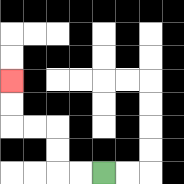{'start': '[4, 7]', 'end': '[0, 3]', 'path_directions': 'L,L,U,U,L,L,U,U', 'path_coordinates': '[[4, 7], [3, 7], [2, 7], [2, 6], [2, 5], [1, 5], [0, 5], [0, 4], [0, 3]]'}